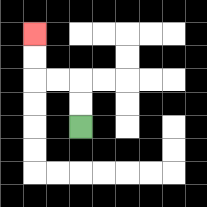{'start': '[3, 5]', 'end': '[1, 1]', 'path_directions': 'U,U,L,L,U,U', 'path_coordinates': '[[3, 5], [3, 4], [3, 3], [2, 3], [1, 3], [1, 2], [1, 1]]'}